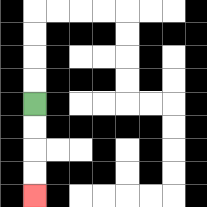{'start': '[1, 4]', 'end': '[1, 8]', 'path_directions': 'D,D,D,D', 'path_coordinates': '[[1, 4], [1, 5], [1, 6], [1, 7], [1, 8]]'}